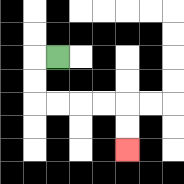{'start': '[2, 2]', 'end': '[5, 6]', 'path_directions': 'L,D,D,R,R,R,R,D,D', 'path_coordinates': '[[2, 2], [1, 2], [1, 3], [1, 4], [2, 4], [3, 4], [4, 4], [5, 4], [5, 5], [5, 6]]'}